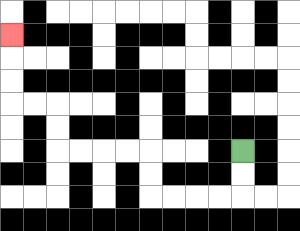{'start': '[10, 6]', 'end': '[0, 1]', 'path_directions': 'D,D,L,L,L,L,U,U,L,L,L,L,U,U,L,L,U,U,U', 'path_coordinates': '[[10, 6], [10, 7], [10, 8], [9, 8], [8, 8], [7, 8], [6, 8], [6, 7], [6, 6], [5, 6], [4, 6], [3, 6], [2, 6], [2, 5], [2, 4], [1, 4], [0, 4], [0, 3], [0, 2], [0, 1]]'}